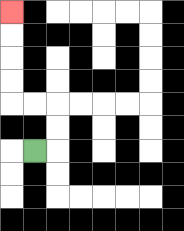{'start': '[1, 6]', 'end': '[0, 0]', 'path_directions': 'R,U,U,L,L,U,U,U,U', 'path_coordinates': '[[1, 6], [2, 6], [2, 5], [2, 4], [1, 4], [0, 4], [0, 3], [0, 2], [0, 1], [0, 0]]'}